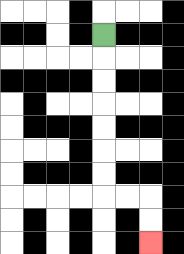{'start': '[4, 1]', 'end': '[6, 10]', 'path_directions': 'D,D,D,D,D,D,D,R,R,D,D', 'path_coordinates': '[[4, 1], [4, 2], [4, 3], [4, 4], [4, 5], [4, 6], [4, 7], [4, 8], [5, 8], [6, 8], [6, 9], [6, 10]]'}